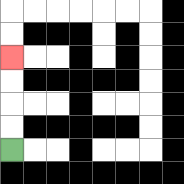{'start': '[0, 6]', 'end': '[0, 2]', 'path_directions': 'U,U,U,U', 'path_coordinates': '[[0, 6], [0, 5], [0, 4], [0, 3], [0, 2]]'}